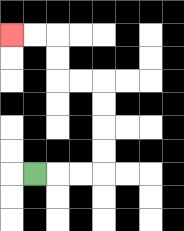{'start': '[1, 7]', 'end': '[0, 1]', 'path_directions': 'R,R,R,U,U,U,U,L,L,U,U,L,L', 'path_coordinates': '[[1, 7], [2, 7], [3, 7], [4, 7], [4, 6], [4, 5], [4, 4], [4, 3], [3, 3], [2, 3], [2, 2], [2, 1], [1, 1], [0, 1]]'}